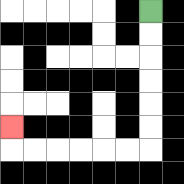{'start': '[6, 0]', 'end': '[0, 5]', 'path_directions': 'D,D,D,D,D,D,L,L,L,L,L,L,U', 'path_coordinates': '[[6, 0], [6, 1], [6, 2], [6, 3], [6, 4], [6, 5], [6, 6], [5, 6], [4, 6], [3, 6], [2, 6], [1, 6], [0, 6], [0, 5]]'}